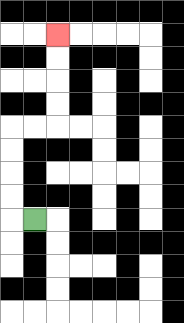{'start': '[1, 9]', 'end': '[2, 1]', 'path_directions': 'L,U,U,U,U,R,R,U,U,U,U', 'path_coordinates': '[[1, 9], [0, 9], [0, 8], [0, 7], [0, 6], [0, 5], [1, 5], [2, 5], [2, 4], [2, 3], [2, 2], [2, 1]]'}